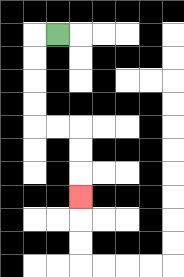{'start': '[2, 1]', 'end': '[3, 8]', 'path_directions': 'L,D,D,D,D,R,R,D,D,D', 'path_coordinates': '[[2, 1], [1, 1], [1, 2], [1, 3], [1, 4], [1, 5], [2, 5], [3, 5], [3, 6], [3, 7], [3, 8]]'}